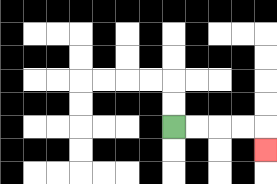{'start': '[7, 5]', 'end': '[11, 6]', 'path_directions': 'R,R,R,R,D', 'path_coordinates': '[[7, 5], [8, 5], [9, 5], [10, 5], [11, 5], [11, 6]]'}